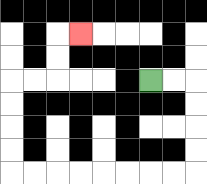{'start': '[6, 3]', 'end': '[3, 1]', 'path_directions': 'R,R,D,D,D,D,L,L,L,L,L,L,L,L,U,U,U,U,R,R,U,U,R', 'path_coordinates': '[[6, 3], [7, 3], [8, 3], [8, 4], [8, 5], [8, 6], [8, 7], [7, 7], [6, 7], [5, 7], [4, 7], [3, 7], [2, 7], [1, 7], [0, 7], [0, 6], [0, 5], [0, 4], [0, 3], [1, 3], [2, 3], [2, 2], [2, 1], [3, 1]]'}